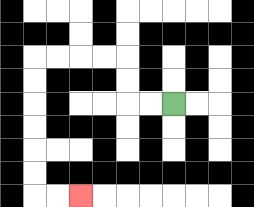{'start': '[7, 4]', 'end': '[3, 8]', 'path_directions': 'L,L,U,U,L,L,L,L,D,D,D,D,D,D,R,R', 'path_coordinates': '[[7, 4], [6, 4], [5, 4], [5, 3], [5, 2], [4, 2], [3, 2], [2, 2], [1, 2], [1, 3], [1, 4], [1, 5], [1, 6], [1, 7], [1, 8], [2, 8], [3, 8]]'}